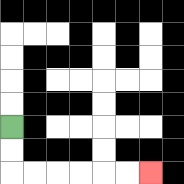{'start': '[0, 5]', 'end': '[6, 7]', 'path_directions': 'D,D,R,R,R,R,R,R', 'path_coordinates': '[[0, 5], [0, 6], [0, 7], [1, 7], [2, 7], [3, 7], [4, 7], [5, 7], [6, 7]]'}